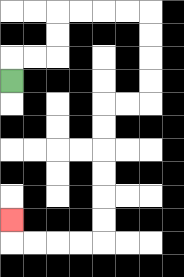{'start': '[0, 3]', 'end': '[0, 9]', 'path_directions': 'U,R,R,U,U,R,R,R,R,D,D,D,D,L,L,D,D,D,D,D,D,L,L,L,L,U', 'path_coordinates': '[[0, 3], [0, 2], [1, 2], [2, 2], [2, 1], [2, 0], [3, 0], [4, 0], [5, 0], [6, 0], [6, 1], [6, 2], [6, 3], [6, 4], [5, 4], [4, 4], [4, 5], [4, 6], [4, 7], [4, 8], [4, 9], [4, 10], [3, 10], [2, 10], [1, 10], [0, 10], [0, 9]]'}